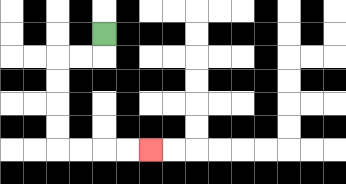{'start': '[4, 1]', 'end': '[6, 6]', 'path_directions': 'D,L,L,D,D,D,D,R,R,R,R', 'path_coordinates': '[[4, 1], [4, 2], [3, 2], [2, 2], [2, 3], [2, 4], [2, 5], [2, 6], [3, 6], [4, 6], [5, 6], [6, 6]]'}